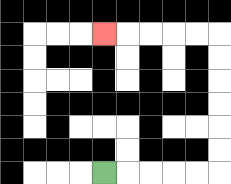{'start': '[4, 7]', 'end': '[4, 1]', 'path_directions': 'R,R,R,R,R,U,U,U,U,U,U,L,L,L,L,L', 'path_coordinates': '[[4, 7], [5, 7], [6, 7], [7, 7], [8, 7], [9, 7], [9, 6], [9, 5], [9, 4], [9, 3], [9, 2], [9, 1], [8, 1], [7, 1], [6, 1], [5, 1], [4, 1]]'}